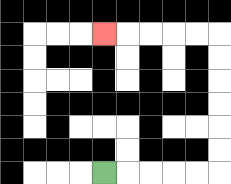{'start': '[4, 7]', 'end': '[4, 1]', 'path_directions': 'R,R,R,R,R,U,U,U,U,U,U,L,L,L,L,L', 'path_coordinates': '[[4, 7], [5, 7], [6, 7], [7, 7], [8, 7], [9, 7], [9, 6], [9, 5], [9, 4], [9, 3], [9, 2], [9, 1], [8, 1], [7, 1], [6, 1], [5, 1], [4, 1]]'}